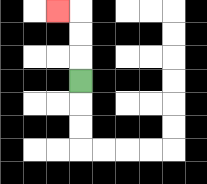{'start': '[3, 3]', 'end': '[2, 0]', 'path_directions': 'U,U,U,L', 'path_coordinates': '[[3, 3], [3, 2], [3, 1], [3, 0], [2, 0]]'}